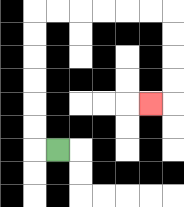{'start': '[2, 6]', 'end': '[6, 4]', 'path_directions': 'L,U,U,U,U,U,U,R,R,R,R,R,R,D,D,D,D,L', 'path_coordinates': '[[2, 6], [1, 6], [1, 5], [1, 4], [1, 3], [1, 2], [1, 1], [1, 0], [2, 0], [3, 0], [4, 0], [5, 0], [6, 0], [7, 0], [7, 1], [7, 2], [7, 3], [7, 4], [6, 4]]'}